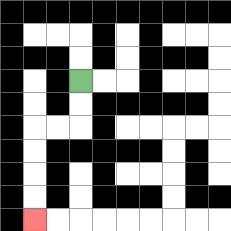{'start': '[3, 3]', 'end': '[1, 9]', 'path_directions': 'D,D,L,L,D,D,D,D', 'path_coordinates': '[[3, 3], [3, 4], [3, 5], [2, 5], [1, 5], [1, 6], [1, 7], [1, 8], [1, 9]]'}